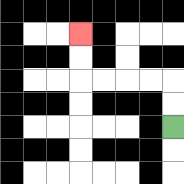{'start': '[7, 5]', 'end': '[3, 1]', 'path_directions': 'U,U,L,L,L,L,U,U', 'path_coordinates': '[[7, 5], [7, 4], [7, 3], [6, 3], [5, 3], [4, 3], [3, 3], [3, 2], [3, 1]]'}